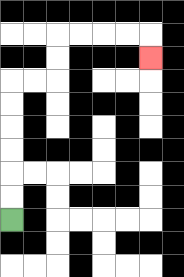{'start': '[0, 9]', 'end': '[6, 2]', 'path_directions': 'U,U,U,U,U,U,R,R,U,U,R,R,R,R,D', 'path_coordinates': '[[0, 9], [0, 8], [0, 7], [0, 6], [0, 5], [0, 4], [0, 3], [1, 3], [2, 3], [2, 2], [2, 1], [3, 1], [4, 1], [5, 1], [6, 1], [6, 2]]'}